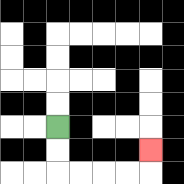{'start': '[2, 5]', 'end': '[6, 6]', 'path_directions': 'D,D,R,R,R,R,U', 'path_coordinates': '[[2, 5], [2, 6], [2, 7], [3, 7], [4, 7], [5, 7], [6, 7], [6, 6]]'}